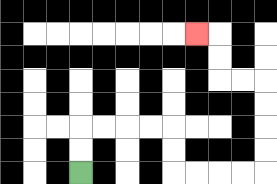{'start': '[3, 7]', 'end': '[8, 1]', 'path_directions': 'U,U,R,R,R,R,D,D,R,R,R,R,U,U,U,U,L,L,U,U,L', 'path_coordinates': '[[3, 7], [3, 6], [3, 5], [4, 5], [5, 5], [6, 5], [7, 5], [7, 6], [7, 7], [8, 7], [9, 7], [10, 7], [11, 7], [11, 6], [11, 5], [11, 4], [11, 3], [10, 3], [9, 3], [9, 2], [9, 1], [8, 1]]'}